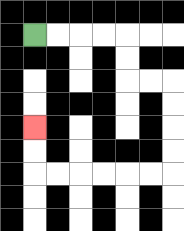{'start': '[1, 1]', 'end': '[1, 5]', 'path_directions': 'R,R,R,R,D,D,R,R,D,D,D,D,L,L,L,L,L,L,U,U', 'path_coordinates': '[[1, 1], [2, 1], [3, 1], [4, 1], [5, 1], [5, 2], [5, 3], [6, 3], [7, 3], [7, 4], [7, 5], [7, 6], [7, 7], [6, 7], [5, 7], [4, 7], [3, 7], [2, 7], [1, 7], [1, 6], [1, 5]]'}